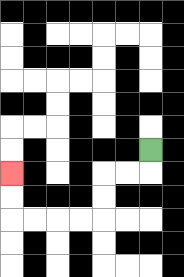{'start': '[6, 6]', 'end': '[0, 7]', 'path_directions': 'D,L,L,D,D,L,L,L,L,U,U', 'path_coordinates': '[[6, 6], [6, 7], [5, 7], [4, 7], [4, 8], [4, 9], [3, 9], [2, 9], [1, 9], [0, 9], [0, 8], [0, 7]]'}